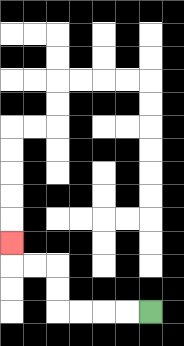{'start': '[6, 13]', 'end': '[0, 10]', 'path_directions': 'L,L,L,L,U,U,L,L,U', 'path_coordinates': '[[6, 13], [5, 13], [4, 13], [3, 13], [2, 13], [2, 12], [2, 11], [1, 11], [0, 11], [0, 10]]'}